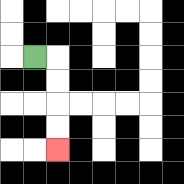{'start': '[1, 2]', 'end': '[2, 6]', 'path_directions': 'R,D,D,D,D', 'path_coordinates': '[[1, 2], [2, 2], [2, 3], [2, 4], [2, 5], [2, 6]]'}